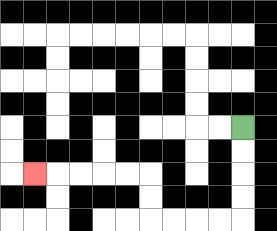{'start': '[10, 5]', 'end': '[1, 7]', 'path_directions': 'D,D,D,D,L,L,L,L,U,U,L,L,L,L,L', 'path_coordinates': '[[10, 5], [10, 6], [10, 7], [10, 8], [10, 9], [9, 9], [8, 9], [7, 9], [6, 9], [6, 8], [6, 7], [5, 7], [4, 7], [3, 7], [2, 7], [1, 7]]'}